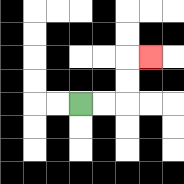{'start': '[3, 4]', 'end': '[6, 2]', 'path_directions': 'R,R,U,U,R', 'path_coordinates': '[[3, 4], [4, 4], [5, 4], [5, 3], [5, 2], [6, 2]]'}